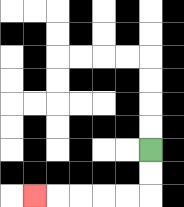{'start': '[6, 6]', 'end': '[1, 8]', 'path_directions': 'D,D,L,L,L,L,L', 'path_coordinates': '[[6, 6], [6, 7], [6, 8], [5, 8], [4, 8], [3, 8], [2, 8], [1, 8]]'}